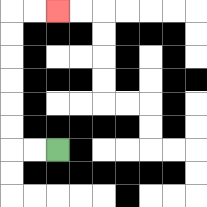{'start': '[2, 6]', 'end': '[2, 0]', 'path_directions': 'L,L,U,U,U,U,U,U,R,R', 'path_coordinates': '[[2, 6], [1, 6], [0, 6], [0, 5], [0, 4], [0, 3], [0, 2], [0, 1], [0, 0], [1, 0], [2, 0]]'}